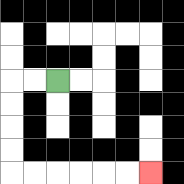{'start': '[2, 3]', 'end': '[6, 7]', 'path_directions': 'L,L,D,D,D,D,R,R,R,R,R,R', 'path_coordinates': '[[2, 3], [1, 3], [0, 3], [0, 4], [0, 5], [0, 6], [0, 7], [1, 7], [2, 7], [3, 7], [4, 7], [5, 7], [6, 7]]'}